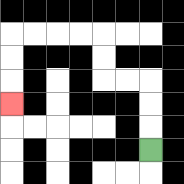{'start': '[6, 6]', 'end': '[0, 4]', 'path_directions': 'U,U,U,L,L,U,U,L,L,L,L,D,D,D', 'path_coordinates': '[[6, 6], [6, 5], [6, 4], [6, 3], [5, 3], [4, 3], [4, 2], [4, 1], [3, 1], [2, 1], [1, 1], [0, 1], [0, 2], [0, 3], [0, 4]]'}